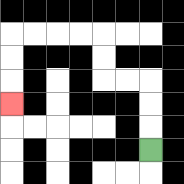{'start': '[6, 6]', 'end': '[0, 4]', 'path_directions': 'U,U,U,L,L,U,U,L,L,L,L,D,D,D', 'path_coordinates': '[[6, 6], [6, 5], [6, 4], [6, 3], [5, 3], [4, 3], [4, 2], [4, 1], [3, 1], [2, 1], [1, 1], [0, 1], [0, 2], [0, 3], [0, 4]]'}